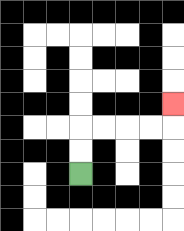{'start': '[3, 7]', 'end': '[7, 4]', 'path_directions': 'U,U,R,R,R,R,U', 'path_coordinates': '[[3, 7], [3, 6], [3, 5], [4, 5], [5, 5], [6, 5], [7, 5], [7, 4]]'}